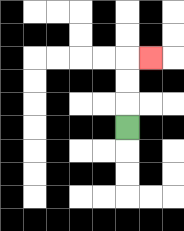{'start': '[5, 5]', 'end': '[6, 2]', 'path_directions': 'U,U,U,R', 'path_coordinates': '[[5, 5], [5, 4], [5, 3], [5, 2], [6, 2]]'}